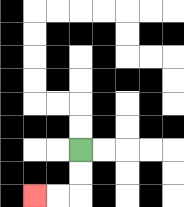{'start': '[3, 6]', 'end': '[1, 8]', 'path_directions': 'D,D,L,L', 'path_coordinates': '[[3, 6], [3, 7], [3, 8], [2, 8], [1, 8]]'}